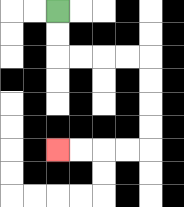{'start': '[2, 0]', 'end': '[2, 6]', 'path_directions': 'D,D,R,R,R,R,D,D,D,D,L,L,L,L', 'path_coordinates': '[[2, 0], [2, 1], [2, 2], [3, 2], [4, 2], [5, 2], [6, 2], [6, 3], [6, 4], [6, 5], [6, 6], [5, 6], [4, 6], [3, 6], [2, 6]]'}